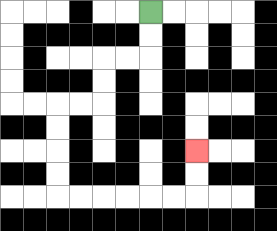{'start': '[6, 0]', 'end': '[8, 6]', 'path_directions': 'D,D,L,L,D,D,L,L,D,D,D,D,R,R,R,R,R,R,U,U', 'path_coordinates': '[[6, 0], [6, 1], [6, 2], [5, 2], [4, 2], [4, 3], [4, 4], [3, 4], [2, 4], [2, 5], [2, 6], [2, 7], [2, 8], [3, 8], [4, 8], [5, 8], [6, 8], [7, 8], [8, 8], [8, 7], [8, 6]]'}